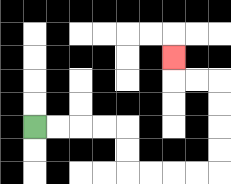{'start': '[1, 5]', 'end': '[7, 2]', 'path_directions': 'R,R,R,R,D,D,R,R,R,R,U,U,U,U,L,L,U', 'path_coordinates': '[[1, 5], [2, 5], [3, 5], [4, 5], [5, 5], [5, 6], [5, 7], [6, 7], [7, 7], [8, 7], [9, 7], [9, 6], [9, 5], [9, 4], [9, 3], [8, 3], [7, 3], [7, 2]]'}